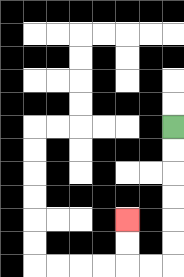{'start': '[7, 5]', 'end': '[5, 9]', 'path_directions': 'D,D,D,D,D,D,L,L,U,U', 'path_coordinates': '[[7, 5], [7, 6], [7, 7], [7, 8], [7, 9], [7, 10], [7, 11], [6, 11], [5, 11], [5, 10], [5, 9]]'}